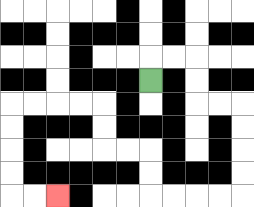{'start': '[6, 3]', 'end': '[2, 8]', 'path_directions': 'U,R,R,D,D,R,R,D,D,D,D,L,L,L,L,U,U,L,L,U,U,L,L,L,L,D,D,D,D,R,R', 'path_coordinates': '[[6, 3], [6, 2], [7, 2], [8, 2], [8, 3], [8, 4], [9, 4], [10, 4], [10, 5], [10, 6], [10, 7], [10, 8], [9, 8], [8, 8], [7, 8], [6, 8], [6, 7], [6, 6], [5, 6], [4, 6], [4, 5], [4, 4], [3, 4], [2, 4], [1, 4], [0, 4], [0, 5], [0, 6], [0, 7], [0, 8], [1, 8], [2, 8]]'}